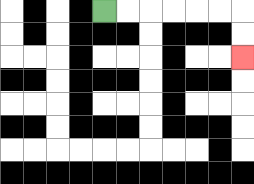{'start': '[4, 0]', 'end': '[10, 2]', 'path_directions': 'R,R,R,R,R,R,D,D', 'path_coordinates': '[[4, 0], [5, 0], [6, 0], [7, 0], [8, 0], [9, 0], [10, 0], [10, 1], [10, 2]]'}